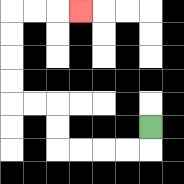{'start': '[6, 5]', 'end': '[3, 0]', 'path_directions': 'D,L,L,L,L,U,U,L,L,U,U,U,U,R,R,R', 'path_coordinates': '[[6, 5], [6, 6], [5, 6], [4, 6], [3, 6], [2, 6], [2, 5], [2, 4], [1, 4], [0, 4], [0, 3], [0, 2], [0, 1], [0, 0], [1, 0], [2, 0], [3, 0]]'}